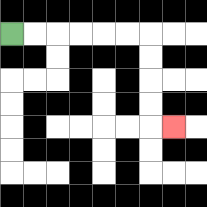{'start': '[0, 1]', 'end': '[7, 5]', 'path_directions': 'R,R,R,R,R,R,D,D,D,D,R', 'path_coordinates': '[[0, 1], [1, 1], [2, 1], [3, 1], [4, 1], [5, 1], [6, 1], [6, 2], [6, 3], [6, 4], [6, 5], [7, 5]]'}